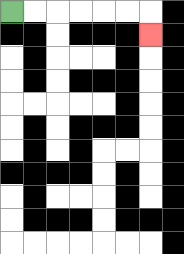{'start': '[0, 0]', 'end': '[6, 1]', 'path_directions': 'R,R,R,R,R,R,D', 'path_coordinates': '[[0, 0], [1, 0], [2, 0], [3, 0], [4, 0], [5, 0], [6, 0], [6, 1]]'}